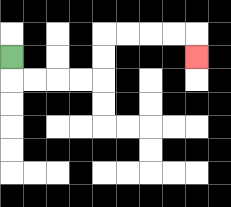{'start': '[0, 2]', 'end': '[8, 2]', 'path_directions': 'D,R,R,R,R,U,U,R,R,R,R,D', 'path_coordinates': '[[0, 2], [0, 3], [1, 3], [2, 3], [3, 3], [4, 3], [4, 2], [4, 1], [5, 1], [6, 1], [7, 1], [8, 1], [8, 2]]'}